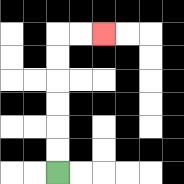{'start': '[2, 7]', 'end': '[4, 1]', 'path_directions': 'U,U,U,U,U,U,R,R', 'path_coordinates': '[[2, 7], [2, 6], [2, 5], [2, 4], [2, 3], [2, 2], [2, 1], [3, 1], [4, 1]]'}